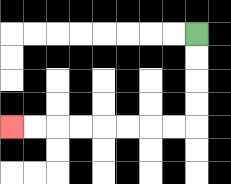{'start': '[8, 1]', 'end': '[0, 5]', 'path_directions': 'D,D,D,D,L,L,L,L,L,L,L,L', 'path_coordinates': '[[8, 1], [8, 2], [8, 3], [8, 4], [8, 5], [7, 5], [6, 5], [5, 5], [4, 5], [3, 5], [2, 5], [1, 5], [0, 5]]'}